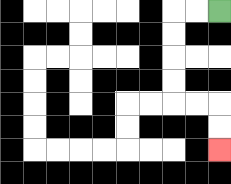{'start': '[9, 0]', 'end': '[9, 6]', 'path_directions': 'L,L,D,D,D,D,R,R,D,D', 'path_coordinates': '[[9, 0], [8, 0], [7, 0], [7, 1], [7, 2], [7, 3], [7, 4], [8, 4], [9, 4], [9, 5], [9, 6]]'}